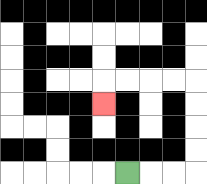{'start': '[5, 7]', 'end': '[4, 4]', 'path_directions': 'R,R,R,U,U,U,U,L,L,L,L,D', 'path_coordinates': '[[5, 7], [6, 7], [7, 7], [8, 7], [8, 6], [8, 5], [8, 4], [8, 3], [7, 3], [6, 3], [5, 3], [4, 3], [4, 4]]'}